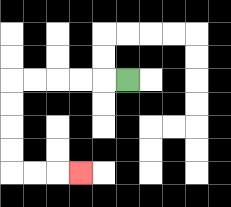{'start': '[5, 3]', 'end': '[3, 7]', 'path_directions': 'L,L,L,L,L,D,D,D,D,R,R,R', 'path_coordinates': '[[5, 3], [4, 3], [3, 3], [2, 3], [1, 3], [0, 3], [0, 4], [0, 5], [0, 6], [0, 7], [1, 7], [2, 7], [3, 7]]'}